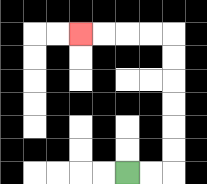{'start': '[5, 7]', 'end': '[3, 1]', 'path_directions': 'R,R,U,U,U,U,U,U,L,L,L,L', 'path_coordinates': '[[5, 7], [6, 7], [7, 7], [7, 6], [7, 5], [7, 4], [7, 3], [7, 2], [7, 1], [6, 1], [5, 1], [4, 1], [3, 1]]'}